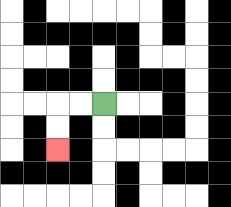{'start': '[4, 4]', 'end': '[2, 6]', 'path_directions': 'L,L,D,D', 'path_coordinates': '[[4, 4], [3, 4], [2, 4], [2, 5], [2, 6]]'}